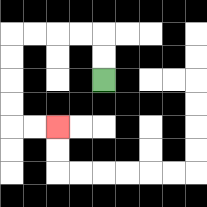{'start': '[4, 3]', 'end': '[2, 5]', 'path_directions': 'U,U,L,L,L,L,D,D,D,D,R,R', 'path_coordinates': '[[4, 3], [4, 2], [4, 1], [3, 1], [2, 1], [1, 1], [0, 1], [0, 2], [0, 3], [0, 4], [0, 5], [1, 5], [2, 5]]'}